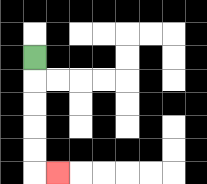{'start': '[1, 2]', 'end': '[2, 7]', 'path_directions': 'D,D,D,D,D,R', 'path_coordinates': '[[1, 2], [1, 3], [1, 4], [1, 5], [1, 6], [1, 7], [2, 7]]'}